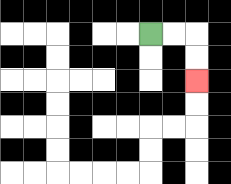{'start': '[6, 1]', 'end': '[8, 3]', 'path_directions': 'R,R,D,D', 'path_coordinates': '[[6, 1], [7, 1], [8, 1], [8, 2], [8, 3]]'}